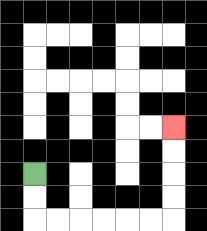{'start': '[1, 7]', 'end': '[7, 5]', 'path_directions': 'D,D,R,R,R,R,R,R,U,U,U,U', 'path_coordinates': '[[1, 7], [1, 8], [1, 9], [2, 9], [3, 9], [4, 9], [5, 9], [6, 9], [7, 9], [7, 8], [7, 7], [7, 6], [7, 5]]'}